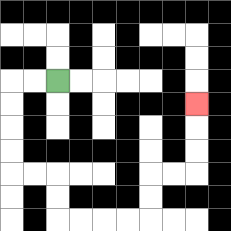{'start': '[2, 3]', 'end': '[8, 4]', 'path_directions': 'L,L,D,D,D,D,R,R,D,D,R,R,R,R,U,U,R,R,U,U,U', 'path_coordinates': '[[2, 3], [1, 3], [0, 3], [0, 4], [0, 5], [0, 6], [0, 7], [1, 7], [2, 7], [2, 8], [2, 9], [3, 9], [4, 9], [5, 9], [6, 9], [6, 8], [6, 7], [7, 7], [8, 7], [8, 6], [8, 5], [8, 4]]'}